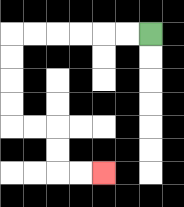{'start': '[6, 1]', 'end': '[4, 7]', 'path_directions': 'L,L,L,L,L,L,D,D,D,D,R,R,D,D,R,R', 'path_coordinates': '[[6, 1], [5, 1], [4, 1], [3, 1], [2, 1], [1, 1], [0, 1], [0, 2], [0, 3], [0, 4], [0, 5], [1, 5], [2, 5], [2, 6], [2, 7], [3, 7], [4, 7]]'}